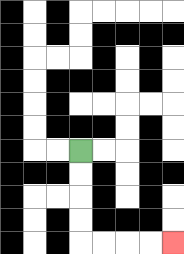{'start': '[3, 6]', 'end': '[7, 10]', 'path_directions': 'D,D,D,D,R,R,R,R', 'path_coordinates': '[[3, 6], [3, 7], [3, 8], [3, 9], [3, 10], [4, 10], [5, 10], [6, 10], [7, 10]]'}